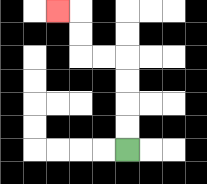{'start': '[5, 6]', 'end': '[2, 0]', 'path_directions': 'U,U,U,U,L,L,U,U,L', 'path_coordinates': '[[5, 6], [5, 5], [5, 4], [5, 3], [5, 2], [4, 2], [3, 2], [3, 1], [3, 0], [2, 0]]'}